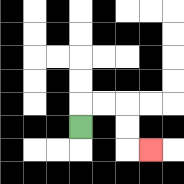{'start': '[3, 5]', 'end': '[6, 6]', 'path_directions': 'U,R,R,D,D,R', 'path_coordinates': '[[3, 5], [3, 4], [4, 4], [5, 4], [5, 5], [5, 6], [6, 6]]'}